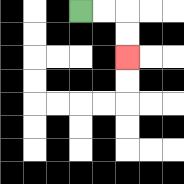{'start': '[3, 0]', 'end': '[5, 2]', 'path_directions': 'R,R,D,D', 'path_coordinates': '[[3, 0], [4, 0], [5, 0], [5, 1], [5, 2]]'}